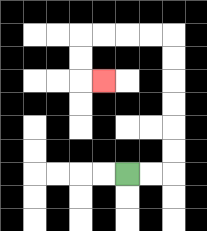{'start': '[5, 7]', 'end': '[4, 3]', 'path_directions': 'R,R,U,U,U,U,U,U,L,L,L,L,D,D,R', 'path_coordinates': '[[5, 7], [6, 7], [7, 7], [7, 6], [7, 5], [7, 4], [7, 3], [7, 2], [7, 1], [6, 1], [5, 1], [4, 1], [3, 1], [3, 2], [3, 3], [4, 3]]'}